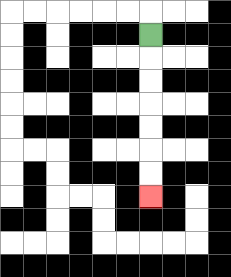{'start': '[6, 1]', 'end': '[6, 8]', 'path_directions': 'D,D,D,D,D,D,D', 'path_coordinates': '[[6, 1], [6, 2], [6, 3], [6, 4], [6, 5], [6, 6], [6, 7], [6, 8]]'}